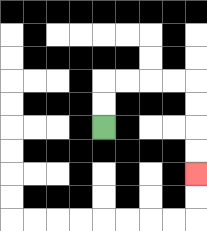{'start': '[4, 5]', 'end': '[8, 7]', 'path_directions': 'U,U,R,R,R,R,D,D,D,D', 'path_coordinates': '[[4, 5], [4, 4], [4, 3], [5, 3], [6, 3], [7, 3], [8, 3], [8, 4], [8, 5], [8, 6], [8, 7]]'}